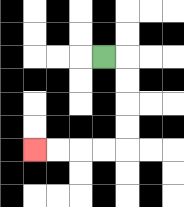{'start': '[4, 2]', 'end': '[1, 6]', 'path_directions': 'R,D,D,D,D,L,L,L,L', 'path_coordinates': '[[4, 2], [5, 2], [5, 3], [5, 4], [5, 5], [5, 6], [4, 6], [3, 6], [2, 6], [1, 6]]'}